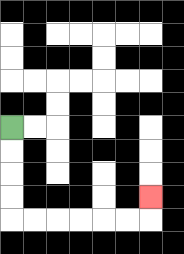{'start': '[0, 5]', 'end': '[6, 8]', 'path_directions': 'D,D,D,D,R,R,R,R,R,R,U', 'path_coordinates': '[[0, 5], [0, 6], [0, 7], [0, 8], [0, 9], [1, 9], [2, 9], [3, 9], [4, 9], [5, 9], [6, 9], [6, 8]]'}